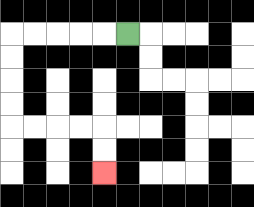{'start': '[5, 1]', 'end': '[4, 7]', 'path_directions': 'L,L,L,L,L,D,D,D,D,R,R,R,R,D,D', 'path_coordinates': '[[5, 1], [4, 1], [3, 1], [2, 1], [1, 1], [0, 1], [0, 2], [0, 3], [0, 4], [0, 5], [1, 5], [2, 5], [3, 5], [4, 5], [4, 6], [4, 7]]'}